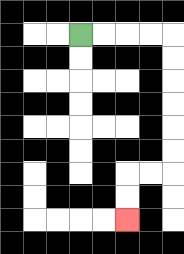{'start': '[3, 1]', 'end': '[5, 9]', 'path_directions': 'R,R,R,R,D,D,D,D,D,D,L,L,D,D', 'path_coordinates': '[[3, 1], [4, 1], [5, 1], [6, 1], [7, 1], [7, 2], [7, 3], [7, 4], [7, 5], [7, 6], [7, 7], [6, 7], [5, 7], [5, 8], [5, 9]]'}